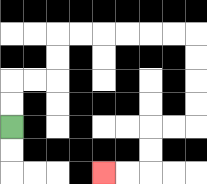{'start': '[0, 5]', 'end': '[4, 7]', 'path_directions': 'U,U,R,R,U,U,R,R,R,R,R,R,D,D,D,D,L,L,D,D,L,L', 'path_coordinates': '[[0, 5], [0, 4], [0, 3], [1, 3], [2, 3], [2, 2], [2, 1], [3, 1], [4, 1], [5, 1], [6, 1], [7, 1], [8, 1], [8, 2], [8, 3], [8, 4], [8, 5], [7, 5], [6, 5], [6, 6], [6, 7], [5, 7], [4, 7]]'}